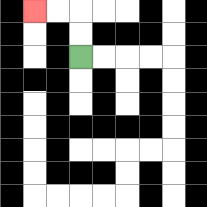{'start': '[3, 2]', 'end': '[1, 0]', 'path_directions': 'U,U,L,L', 'path_coordinates': '[[3, 2], [3, 1], [3, 0], [2, 0], [1, 0]]'}